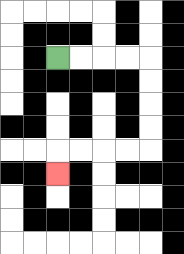{'start': '[2, 2]', 'end': '[2, 7]', 'path_directions': 'R,R,R,R,D,D,D,D,L,L,L,L,D', 'path_coordinates': '[[2, 2], [3, 2], [4, 2], [5, 2], [6, 2], [6, 3], [6, 4], [6, 5], [6, 6], [5, 6], [4, 6], [3, 6], [2, 6], [2, 7]]'}